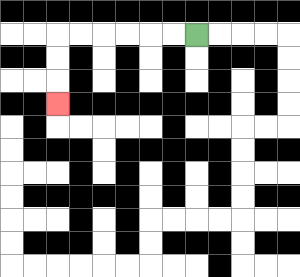{'start': '[8, 1]', 'end': '[2, 4]', 'path_directions': 'L,L,L,L,L,L,D,D,D', 'path_coordinates': '[[8, 1], [7, 1], [6, 1], [5, 1], [4, 1], [3, 1], [2, 1], [2, 2], [2, 3], [2, 4]]'}